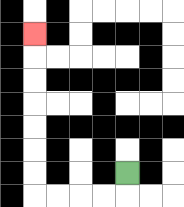{'start': '[5, 7]', 'end': '[1, 1]', 'path_directions': 'D,L,L,L,L,U,U,U,U,U,U,U', 'path_coordinates': '[[5, 7], [5, 8], [4, 8], [3, 8], [2, 8], [1, 8], [1, 7], [1, 6], [1, 5], [1, 4], [1, 3], [1, 2], [1, 1]]'}